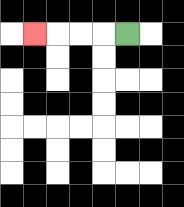{'start': '[5, 1]', 'end': '[1, 1]', 'path_directions': 'L,L,L,L', 'path_coordinates': '[[5, 1], [4, 1], [3, 1], [2, 1], [1, 1]]'}